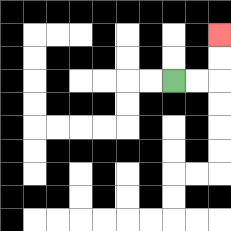{'start': '[7, 3]', 'end': '[9, 1]', 'path_directions': 'R,R,U,U', 'path_coordinates': '[[7, 3], [8, 3], [9, 3], [9, 2], [9, 1]]'}